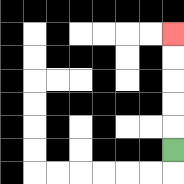{'start': '[7, 6]', 'end': '[7, 1]', 'path_directions': 'U,U,U,U,U', 'path_coordinates': '[[7, 6], [7, 5], [7, 4], [7, 3], [7, 2], [7, 1]]'}